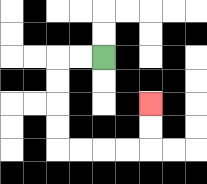{'start': '[4, 2]', 'end': '[6, 4]', 'path_directions': 'L,L,D,D,D,D,R,R,R,R,U,U', 'path_coordinates': '[[4, 2], [3, 2], [2, 2], [2, 3], [2, 4], [2, 5], [2, 6], [3, 6], [4, 6], [5, 6], [6, 6], [6, 5], [6, 4]]'}